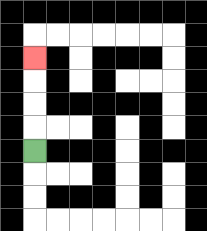{'start': '[1, 6]', 'end': '[1, 2]', 'path_directions': 'U,U,U,U', 'path_coordinates': '[[1, 6], [1, 5], [1, 4], [1, 3], [1, 2]]'}